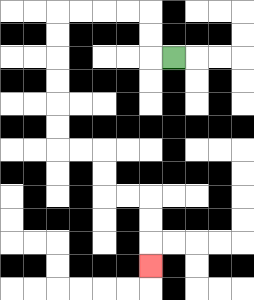{'start': '[7, 2]', 'end': '[6, 11]', 'path_directions': 'L,U,U,L,L,L,L,D,D,D,D,D,D,R,R,D,D,R,R,D,D,D', 'path_coordinates': '[[7, 2], [6, 2], [6, 1], [6, 0], [5, 0], [4, 0], [3, 0], [2, 0], [2, 1], [2, 2], [2, 3], [2, 4], [2, 5], [2, 6], [3, 6], [4, 6], [4, 7], [4, 8], [5, 8], [6, 8], [6, 9], [6, 10], [6, 11]]'}